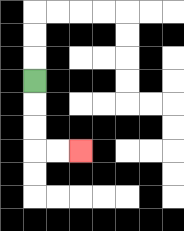{'start': '[1, 3]', 'end': '[3, 6]', 'path_directions': 'D,D,D,R,R', 'path_coordinates': '[[1, 3], [1, 4], [1, 5], [1, 6], [2, 6], [3, 6]]'}